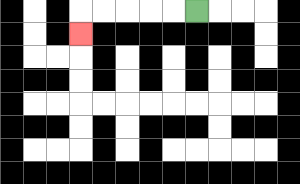{'start': '[8, 0]', 'end': '[3, 1]', 'path_directions': 'L,L,L,L,L,D', 'path_coordinates': '[[8, 0], [7, 0], [6, 0], [5, 0], [4, 0], [3, 0], [3, 1]]'}